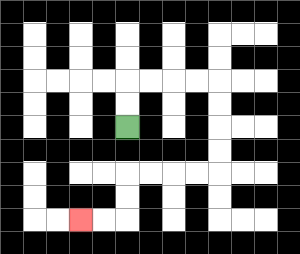{'start': '[5, 5]', 'end': '[3, 9]', 'path_directions': 'U,U,R,R,R,R,D,D,D,D,L,L,L,L,D,D,L,L', 'path_coordinates': '[[5, 5], [5, 4], [5, 3], [6, 3], [7, 3], [8, 3], [9, 3], [9, 4], [9, 5], [9, 6], [9, 7], [8, 7], [7, 7], [6, 7], [5, 7], [5, 8], [5, 9], [4, 9], [3, 9]]'}